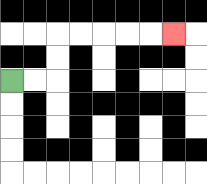{'start': '[0, 3]', 'end': '[7, 1]', 'path_directions': 'R,R,U,U,R,R,R,R,R', 'path_coordinates': '[[0, 3], [1, 3], [2, 3], [2, 2], [2, 1], [3, 1], [4, 1], [5, 1], [6, 1], [7, 1]]'}